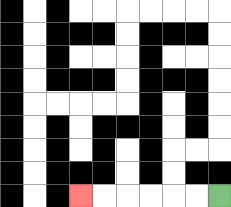{'start': '[9, 8]', 'end': '[3, 8]', 'path_directions': 'L,L,L,L,L,L', 'path_coordinates': '[[9, 8], [8, 8], [7, 8], [6, 8], [5, 8], [4, 8], [3, 8]]'}